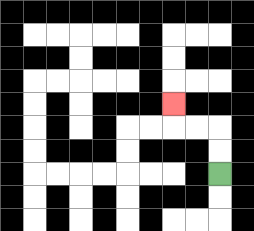{'start': '[9, 7]', 'end': '[7, 4]', 'path_directions': 'U,U,L,L,U', 'path_coordinates': '[[9, 7], [9, 6], [9, 5], [8, 5], [7, 5], [7, 4]]'}